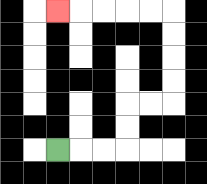{'start': '[2, 6]', 'end': '[2, 0]', 'path_directions': 'R,R,R,U,U,R,R,U,U,U,U,L,L,L,L,L', 'path_coordinates': '[[2, 6], [3, 6], [4, 6], [5, 6], [5, 5], [5, 4], [6, 4], [7, 4], [7, 3], [7, 2], [7, 1], [7, 0], [6, 0], [5, 0], [4, 0], [3, 0], [2, 0]]'}